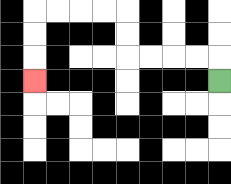{'start': '[9, 3]', 'end': '[1, 3]', 'path_directions': 'U,L,L,L,L,U,U,L,L,L,L,D,D,D', 'path_coordinates': '[[9, 3], [9, 2], [8, 2], [7, 2], [6, 2], [5, 2], [5, 1], [5, 0], [4, 0], [3, 0], [2, 0], [1, 0], [1, 1], [1, 2], [1, 3]]'}